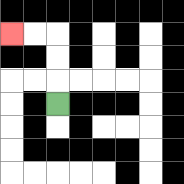{'start': '[2, 4]', 'end': '[0, 1]', 'path_directions': 'U,U,U,L,L', 'path_coordinates': '[[2, 4], [2, 3], [2, 2], [2, 1], [1, 1], [0, 1]]'}